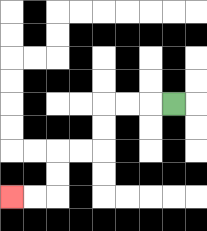{'start': '[7, 4]', 'end': '[0, 8]', 'path_directions': 'L,L,L,D,D,L,L,D,D,L,L', 'path_coordinates': '[[7, 4], [6, 4], [5, 4], [4, 4], [4, 5], [4, 6], [3, 6], [2, 6], [2, 7], [2, 8], [1, 8], [0, 8]]'}